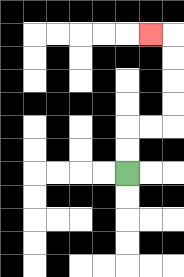{'start': '[5, 7]', 'end': '[6, 1]', 'path_directions': 'U,U,R,R,U,U,U,U,L', 'path_coordinates': '[[5, 7], [5, 6], [5, 5], [6, 5], [7, 5], [7, 4], [7, 3], [7, 2], [7, 1], [6, 1]]'}